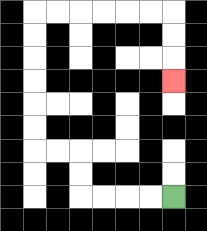{'start': '[7, 8]', 'end': '[7, 3]', 'path_directions': 'L,L,L,L,U,U,L,L,U,U,U,U,U,U,R,R,R,R,R,R,D,D,D', 'path_coordinates': '[[7, 8], [6, 8], [5, 8], [4, 8], [3, 8], [3, 7], [3, 6], [2, 6], [1, 6], [1, 5], [1, 4], [1, 3], [1, 2], [1, 1], [1, 0], [2, 0], [3, 0], [4, 0], [5, 0], [6, 0], [7, 0], [7, 1], [7, 2], [7, 3]]'}